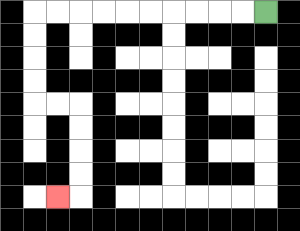{'start': '[11, 0]', 'end': '[2, 8]', 'path_directions': 'L,L,L,L,L,L,L,L,L,L,D,D,D,D,R,R,D,D,D,D,L', 'path_coordinates': '[[11, 0], [10, 0], [9, 0], [8, 0], [7, 0], [6, 0], [5, 0], [4, 0], [3, 0], [2, 0], [1, 0], [1, 1], [1, 2], [1, 3], [1, 4], [2, 4], [3, 4], [3, 5], [3, 6], [3, 7], [3, 8], [2, 8]]'}